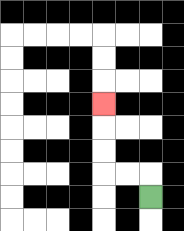{'start': '[6, 8]', 'end': '[4, 4]', 'path_directions': 'U,L,L,U,U,U', 'path_coordinates': '[[6, 8], [6, 7], [5, 7], [4, 7], [4, 6], [4, 5], [4, 4]]'}